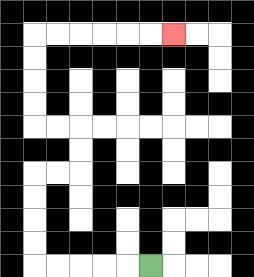{'start': '[6, 11]', 'end': '[7, 1]', 'path_directions': 'L,L,L,L,L,U,U,U,U,R,R,U,U,L,L,U,U,U,U,R,R,R,R,R,R', 'path_coordinates': '[[6, 11], [5, 11], [4, 11], [3, 11], [2, 11], [1, 11], [1, 10], [1, 9], [1, 8], [1, 7], [2, 7], [3, 7], [3, 6], [3, 5], [2, 5], [1, 5], [1, 4], [1, 3], [1, 2], [1, 1], [2, 1], [3, 1], [4, 1], [5, 1], [6, 1], [7, 1]]'}